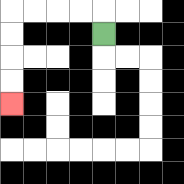{'start': '[4, 1]', 'end': '[0, 4]', 'path_directions': 'U,L,L,L,L,D,D,D,D', 'path_coordinates': '[[4, 1], [4, 0], [3, 0], [2, 0], [1, 0], [0, 0], [0, 1], [0, 2], [0, 3], [0, 4]]'}